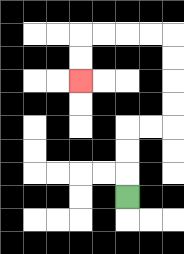{'start': '[5, 8]', 'end': '[3, 3]', 'path_directions': 'U,U,U,R,R,U,U,U,U,L,L,L,L,D,D', 'path_coordinates': '[[5, 8], [5, 7], [5, 6], [5, 5], [6, 5], [7, 5], [7, 4], [7, 3], [7, 2], [7, 1], [6, 1], [5, 1], [4, 1], [3, 1], [3, 2], [3, 3]]'}